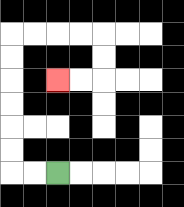{'start': '[2, 7]', 'end': '[2, 3]', 'path_directions': 'L,L,U,U,U,U,U,U,R,R,R,R,D,D,L,L', 'path_coordinates': '[[2, 7], [1, 7], [0, 7], [0, 6], [0, 5], [0, 4], [0, 3], [0, 2], [0, 1], [1, 1], [2, 1], [3, 1], [4, 1], [4, 2], [4, 3], [3, 3], [2, 3]]'}